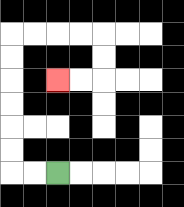{'start': '[2, 7]', 'end': '[2, 3]', 'path_directions': 'L,L,U,U,U,U,U,U,R,R,R,R,D,D,L,L', 'path_coordinates': '[[2, 7], [1, 7], [0, 7], [0, 6], [0, 5], [0, 4], [0, 3], [0, 2], [0, 1], [1, 1], [2, 1], [3, 1], [4, 1], [4, 2], [4, 3], [3, 3], [2, 3]]'}